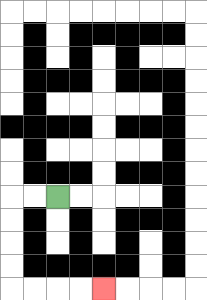{'start': '[2, 8]', 'end': '[4, 12]', 'path_directions': 'L,L,D,D,D,D,R,R,R,R', 'path_coordinates': '[[2, 8], [1, 8], [0, 8], [0, 9], [0, 10], [0, 11], [0, 12], [1, 12], [2, 12], [3, 12], [4, 12]]'}